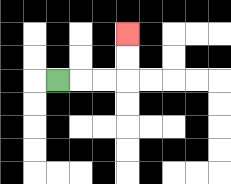{'start': '[2, 3]', 'end': '[5, 1]', 'path_directions': 'R,R,R,U,U', 'path_coordinates': '[[2, 3], [3, 3], [4, 3], [5, 3], [5, 2], [5, 1]]'}